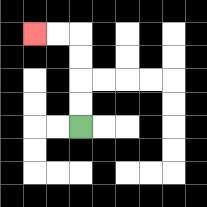{'start': '[3, 5]', 'end': '[1, 1]', 'path_directions': 'U,U,U,U,L,L', 'path_coordinates': '[[3, 5], [3, 4], [3, 3], [3, 2], [3, 1], [2, 1], [1, 1]]'}